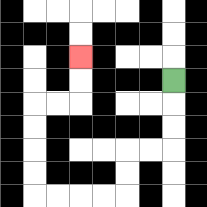{'start': '[7, 3]', 'end': '[3, 2]', 'path_directions': 'D,D,D,L,L,D,D,L,L,L,L,U,U,U,U,R,R,U,U', 'path_coordinates': '[[7, 3], [7, 4], [7, 5], [7, 6], [6, 6], [5, 6], [5, 7], [5, 8], [4, 8], [3, 8], [2, 8], [1, 8], [1, 7], [1, 6], [1, 5], [1, 4], [2, 4], [3, 4], [3, 3], [3, 2]]'}